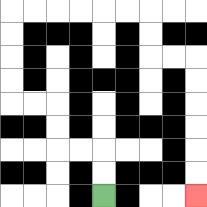{'start': '[4, 8]', 'end': '[8, 8]', 'path_directions': 'U,U,L,L,U,U,L,L,U,U,U,U,R,R,R,R,R,R,D,D,R,R,D,D,D,D,D,D', 'path_coordinates': '[[4, 8], [4, 7], [4, 6], [3, 6], [2, 6], [2, 5], [2, 4], [1, 4], [0, 4], [0, 3], [0, 2], [0, 1], [0, 0], [1, 0], [2, 0], [3, 0], [4, 0], [5, 0], [6, 0], [6, 1], [6, 2], [7, 2], [8, 2], [8, 3], [8, 4], [8, 5], [8, 6], [8, 7], [8, 8]]'}